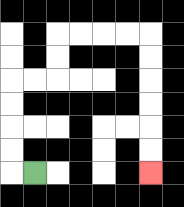{'start': '[1, 7]', 'end': '[6, 7]', 'path_directions': 'L,U,U,U,U,R,R,U,U,R,R,R,R,D,D,D,D,D,D', 'path_coordinates': '[[1, 7], [0, 7], [0, 6], [0, 5], [0, 4], [0, 3], [1, 3], [2, 3], [2, 2], [2, 1], [3, 1], [4, 1], [5, 1], [6, 1], [6, 2], [6, 3], [6, 4], [6, 5], [6, 6], [6, 7]]'}